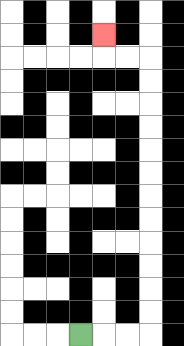{'start': '[3, 14]', 'end': '[4, 1]', 'path_directions': 'R,R,R,U,U,U,U,U,U,U,U,U,U,U,U,L,L,U', 'path_coordinates': '[[3, 14], [4, 14], [5, 14], [6, 14], [6, 13], [6, 12], [6, 11], [6, 10], [6, 9], [6, 8], [6, 7], [6, 6], [6, 5], [6, 4], [6, 3], [6, 2], [5, 2], [4, 2], [4, 1]]'}